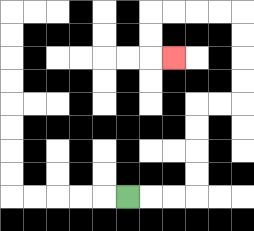{'start': '[5, 8]', 'end': '[7, 2]', 'path_directions': 'R,R,R,U,U,U,U,R,R,U,U,U,U,L,L,L,L,D,D,R', 'path_coordinates': '[[5, 8], [6, 8], [7, 8], [8, 8], [8, 7], [8, 6], [8, 5], [8, 4], [9, 4], [10, 4], [10, 3], [10, 2], [10, 1], [10, 0], [9, 0], [8, 0], [7, 0], [6, 0], [6, 1], [6, 2], [7, 2]]'}